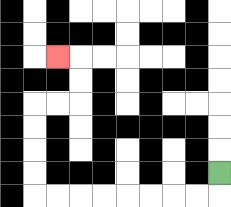{'start': '[9, 7]', 'end': '[2, 2]', 'path_directions': 'D,L,L,L,L,L,L,L,L,U,U,U,U,R,R,U,U,L', 'path_coordinates': '[[9, 7], [9, 8], [8, 8], [7, 8], [6, 8], [5, 8], [4, 8], [3, 8], [2, 8], [1, 8], [1, 7], [1, 6], [1, 5], [1, 4], [2, 4], [3, 4], [3, 3], [3, 2], [2, 2]]'}